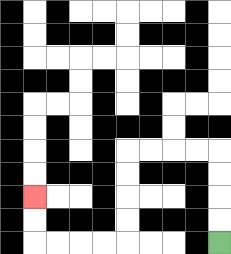{'start': '[9, 10]', 'end': '[1, 8]', 'path_directions': 'U,U,U,U,L,L,L,L,D,D,D,D,L,L,L,L,U,U', 'path_coordinates': '[[9, 10], [9, 9], [9, 8], [9, 7], [9, 6], [8, 6], [7, 6], [6, 6], [5, 6], [5, 7], [5, 8], [5, 9], [5, 10], [4, 10], [3, 10], [2, 10], [1, 10], [1, 9], [1, 8]]'}